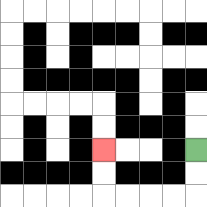{'start': '[8, 6]', 'end': '[4, 6]', 'path_directions': 'D,D,L,L,L,L,U,U', 'path_coordinates': '[[8, 6], [8, 7], [8, 8], [7, 8], [6, 8], [5, 8], [4, 8], [4, 7], [4, 6]]'}